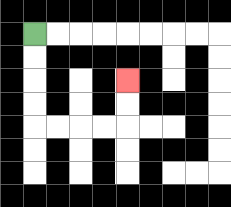{'start': '[1, 1]', 'end': '[5, 3]', 'path_directions': 'D,D,D,D,R,R,R,R,U,U', 'path_coordinates': '[[1, 1], [1, 2], [1, 3], [1, 4], [1, 5], [2, 5], [3, 5], [4, 5], [5, 5], [5, 4], [5, 3]]'}